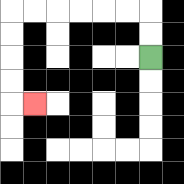{'start': '[6, 2]', 'end': '[1, 4]', 'path_directions': 'U,U,L,L,L,L,L,L,D,D,D,D,R', 'path_coordinates': '[[6, 2], [6, 1], [6, 0], [5, 0], [4, 0], [3, 0], [2, 0], [1, 0], [0, 0], [0, 1], [0, 2], [0, 3], [0, 4], [1, 4]]'}